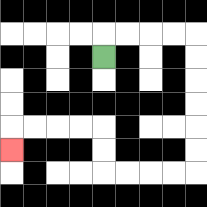{'start': '[4, 2]', 'end': '[0, 6]', 'path_directions': 'U,R,R,R,R,D,D,D,D,D,D,L,L,L,L,U,U,L,L,L,L,D', 'path_coordinates': '[[4, 2], [4, 1], [5, 1], [6, 1], [7, 1], [8, 1], [8, 2], [8, 3], [8, 4], [8, 5], [8, 6], [8, 7], [7, 7], [6, 7], [5, 7], [4, 7], [4, 6], [4, 5], [3, 5], [2, 5], [1, 5], [0, 5], [0, 6]]'}